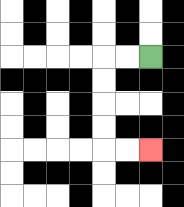{'start': '[6, 2]', 'end': '[6, 6]', 'path_directions': 'L,L,D,D,D,D,R,R', 'path_coordinates': '[[6, 2], [5, 2], [4, 2], [4, 3], [4, 4], [4, 5], [4, 6], [5, 6], [6, 6]]'}